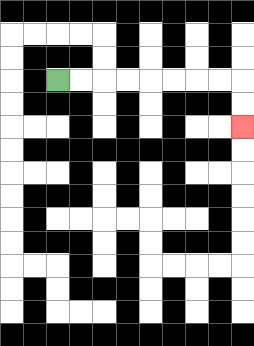{'start': '[2, 3]', 'end': '[10, 5]', 'path_directions': 'R,R,R,R,R,R,R,R,D,D', 'path_coordinates': '[[2, 3], [3, 3], [4, 3], [5, 3], [6, 3], [7, 3], [8, 3], [9, 3], [10, 3], [10, 4], [10, 5]]'}